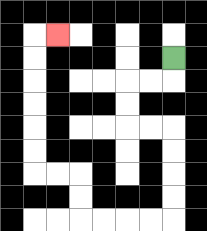{'start': '[7, 2]', 'end': '[2, 1]', 'path_directions': 'D,L,L,D,D,R,R,D,D,D,D,L,L,L,L,U,U,L,L,U,U,U,U,U,U,R', 'path_coordinates': '[[7, 2], [7, 3], [6, 3], [5, 3], [5, 4], [5, 5], [6, 5], [7, 5], [7, 6], [7, 7], [7, 8], [7, 9], [6, 9], [5, 9], [4, 9], [3, 9], [3, 8], [3, 7], [2, 7], [1, 7], [1, 6], [1, 5], [1, 4], [1, 3], [1, 2], [1, 1], [2, 1]]'}